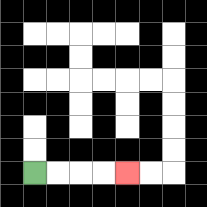{'start': '[1, 7]', 'end': '[5, 7]', 'path_directions': 'R,R,R,R', 'path_coordinates': '[[1, 7], [2, 7], [3, 7], [4, 7], [5, 7]]'}